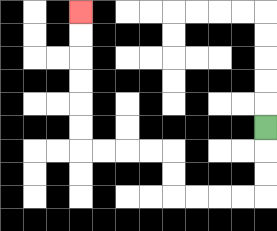{'start': '[11, 5]', 'end': '[3, 0]', 'path_directions': 'D,D,D,L,L,L,L,U,U,L,L,L,L,U,U,U,U,U,U', 'path_coordinates': '[[11, 5], [11, 6], [11, 7], [11, 8], [10, 8], [9, 8], [8, 8], [7, 8], [7, 7], [7, 6], [6, 6], [5, 6], [4, 6], [3, 6], [3, 5], [3, 4], [3, 3], [3, 2], [3, 1], [3, 0]]'}